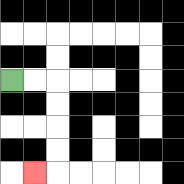{'start': '[0, 3]', 'end': '[1, 7]', 'path_directions': 'R,R,D,D,D,D,L', 'path_coordinates': '[[0, 3], [1, 3], [2, 3], [2, 4], [2, 5], [2, 6], [2, 7], [1, 7]]'}